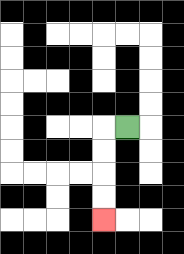{'start': '[5, 5]', 'end': '[4, 9]', 'path_directions': 'L,D,D,D,D', 'path_coordinates': '[[5, 5], [4, 5], [4, 6], [4, 7], [4, 8], [4, 9]]'}